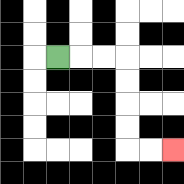{'start': '[2, 2]', 'end': '[7, 6]', 'path_directions': 'R,R,R,D,D,D,D,R,R', 'path_coordinates': '[[2, 2], [3, 2], [4, 2], [5, 2], [5, 3], [5, 4], [5, 5], [5, 6], [6, 6], [7, 6]]'}